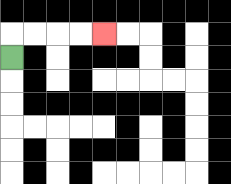{'start': '[0, 2]', 'end': '[4, 1]', 'path_directions': 'U,R,R,R,R', 'path_coordinates': '[[0, 2], [0, 1], [1, 1], [2, 1], [3, 1], [4, 1]]'}